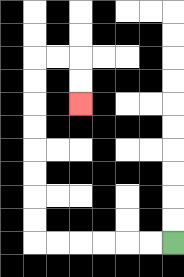{'start': '[7, 10]', 'end': '[3, 4]', 'path_directions': 'L,L,L,L,L,L,U,U,U,U,U,U,U,U,R,R,D,D', 'path_coordinates': '[[7, 10], [6, 10], [5, 10], [4, 10], [3, 10], [2, 10], [1, 10], [1, 9], [1, 8], [1, 7], [1, 6], [1, 5], [1, 4], [1, 3], [1, 2], [2, 2], [3, 2], [3, 3], [3, 4]]'}